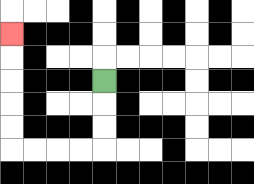{'start': '[4, 3]', 'end': '[0, 1]', 'path_directions': 'D,D,D,L,L,L,L,U,U,U,U,U', 'path_coordinates': '[[4, 3], [4, 4], [4, 5], [4, 6], [3, 6], [2, 6], [1, 6], [0, 6], [0, 5], [0, 4], [0, 3], [0, 2], [0, 1]]'}